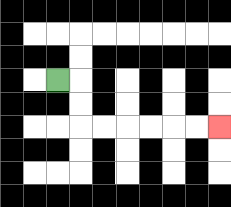{'start': '[2, 3]', 'end': '[9, 5]', 'path_directions': 'R,D,D,R,R,R,R,R,R', 'path_coordinates': '[[2, 3], [3, 3], [3, 4], [3, 5], [4, 5], [5, 5], [6, 5], [7, 5], [8, 5], [9, 5]]'}